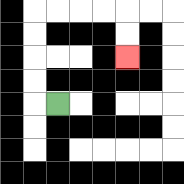{'start': '[2, 4]', 'end': '[5, 2]', 'path_directions': 'L,U,U,U,U,R,R,R,R,D,D', 'path_coordinates': '[[2, 4], [1, 4], [1, 3], [1, 2], [1, 1], [1, 0], [2, 0], [3, 0], [4, 0], [5, 0], [5, 1], [5, 2]]'}